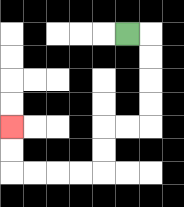{'start': '[5, 1]', 'end': '[0, 5]', 'path_directions': 'R,D,D,D,D,L,L,D,D,L,L,L,L,U,U', 'path_coordinates': '[[5, 1], [6, 1], [6, 2], [6, 3], [6, 4], [6, 5], [5, 5], [4, 5], [4, 6], [4, 7], [3, 7], [2, 7], [1, 7], [0, 7], [0, 6], [0, 5]]'}